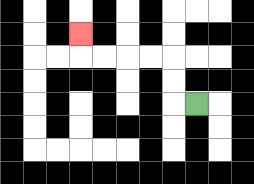{'start': '[8, 4]', 'end': '[3, 1]', 'path_directions': 'L,U,U,L,L,L,L,U', 'path_coordinates': '[[8, 4], [7, 4], [7, 3], [7, 2], [6, 2], [5, 2], [4, 2], [3, 2], [3, 1]]'}